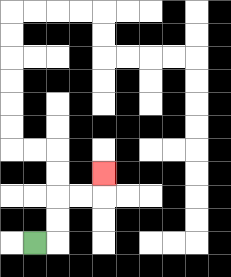{'start': '[1, 10]', 'end': '[4, 7]', 'path_directions': 'R,U,U,R,R,U', 'path_coordinates': '[[1, 10], [2, 10], [2, 9], [2, 8], [3, 8], [4, 8], [4, 7]]'}